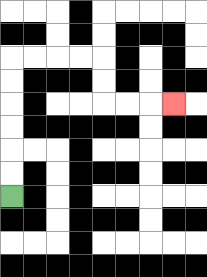{'start': '[0, 8]', 'end': '[7, 4]', 'path_directions': 'U,U,U,U,U,U,R,R,R,R,D,D,R,R,R', 'path_coordinates': '[[0, 8], [0, 7], [0, 6], [0, 5], [0, 4], [0, 3], [0, 2], [1, 2], [2, 2], [3, 2], [4, 2], [4, 3], [4, 4], [5, 4], [6, 4], [7, 4]]'}